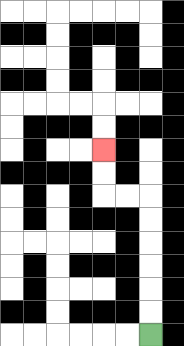{'start': '[6, 14]', 'end': '[4, 6]', 'path_directions': 'U,U,U,U,U,U,L,L,U,U', 'path_coordinates': '[[6, 14], [6, 13], [6, 12], [6, 11], [6, 10], [6, 9], [6, 8], [5, 8], [4, 8], [4, 7], [4, 6]]'}